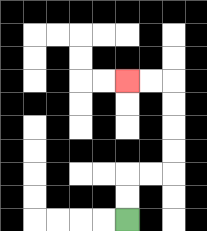{'start': '[5, 9]', 'end': '[5, 3]', 'path_directions': 'U,U,R,R,U,U,U,U,L,L', 'path_coordinates': '[[5, 9], [5, 8], [5, 7], [6, 7], [7, 7], [7, 6], [7, 5], [7, 4], [7, 3], [6, 3], [5, 3]]'}